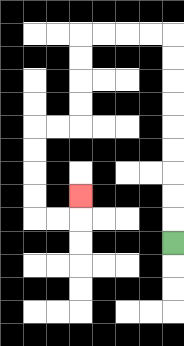{'start': '[7, 10]', 'end': '[3, 8]', 'path_directions': 'U,U,U,U,U,U,U,U,U,L,L,L,L,D,D,D,D,L,L,D,D,D,D,R,R,U', 'path_coordinates': '[[7, 10], [7, 9], [7, 8], [7, 7], [7, 6], [7, 5], [7, 4], [7, 3], [7, 2], [7, 1], [6, 1], [5, 1], [4, 1], [3, 1], [3, 2], [3, 3], [3, 4], [3, 5], [2, 5], [1, 5], [1, 6], [1, 7], [1, 8], [1, 9], [2, 9], [3, 9], [3, 8]]'}